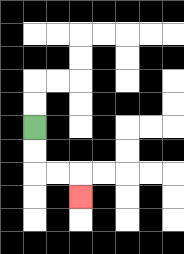{'start': '[1, 5]', 'end': '[3, 8]', 'path_directions': 'D,D,R,R,D', 'path_coordinates': '[[1, 5], [1, 6], [1, 7], [2, 7], [3, 7], [3, 8]]'}